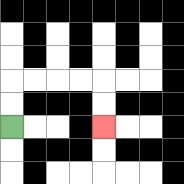{'start': '[0, 5]', 'end': '[4, 5]', 'path_directions': 'U,U,R,R,R,R,D,D', 'path_coordinates': '[[0, 5], [0, 4], [0, 3], [1, 3], [2, 3], [3, 3], [4, 3], [4, 4], [4, 5]]'}